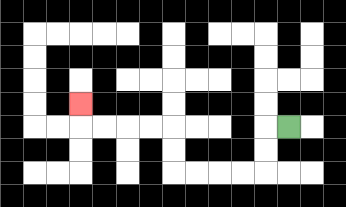{'start': '[12, 5]', 'end': '[3, 4]', 'path_directions': 'L,D,D,L,L,L,L,U,U,L,L,L,L,U', 'path_coordinates': '[[12, 5], [11, 5], [11, 6], [11, 7], [10, 7], [9, 7], [8, 7], [7, 7], [7, 6], [7, 5], [6, 5], [5, 5], [4, 5], [3, 5], [3, 4]]'}